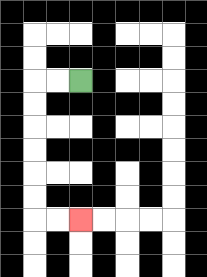{'start': '[3, 3]', 'end': '[3, 9]', 'path_directions': 'L,L,D,D,D,D,D,D,R,R', 'path_coordinates': '[[3, 3], [2, 3], [1, 3], [1, 4], [1, 5], [1, 6], [1, 7], [1, 8], [1, 9], [2, 9], [3, 9]]'}